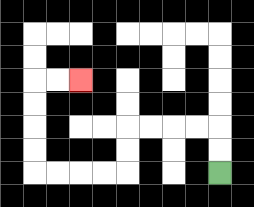{'start': '[9, 7]', 'end': '[3, 3]', 'path_directions': 'U,U,L,L,L,L,D,D,L,L,L,L,U,U,U,U,R,R', 'path_coordinates': '[[9, 7], [9, 6], [9, 5], [8, 5], [7, 5], [6, 5], [5, 5], [5, 6], [5, 7], [4, 7], [3, 7], [2, 7], [1, 7], [1, 6], [1, 5], [1, 4], [1, 3], [2, 3], [3, 3]]'}